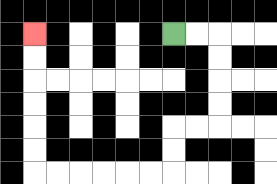{'start': '[7, 1]', 'end': '[1, 1]', 'path_directions': 'R,R,D,D,D,D,L,L,D,D,L,L,L,L,L,L,U,U,U,U,U,U', 'path_coordinates': '[[7, 1], [8, 1], [9, 1], [9, 2], [9, 3], [9, 4], [9, 5], [8, 5], [7, 5], [7, 6], [7, 7], [6, 7], [5, 7], [4, 7], [3, 7], [2, 7], [1, 7], [1, 6], [1, 5], [1, 4], [1, 3], [1, 2], [1, 1]]'}